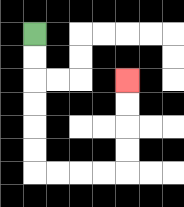{'start': '[1, 1]', 'end': '[5, 3]', 'path_directions': 'D,D,D,D,D,D,R,R,R,R,U,U,U,U', 'path_coordinates': '[[1, 1], [1, 2], [1, 3], [1, 4], [1, 5], [1, 6], [1, 7], [2, 7], [3, 7], [4, 7], [5, 7], [5, 6], [5, 5], [5, 4], [5, 3]]'}